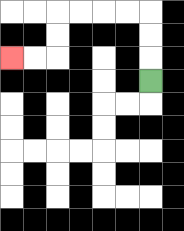{'start': '[6, 3]', 'end': '[0, 2]', 'path_directions': 'U,U,U,L,L,L,L,D,D,L,L', 'path_coordinates': '[[6, 3], [6, 2], [6, 1], [6, 0], [5, 0], [4, 0], [3, 0], [2, 0], [2, 1], [2, 2], [1, 2], [0, 2]]'}